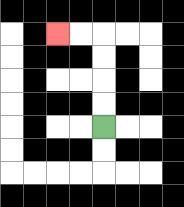{'start': '[4, 5]', 'end': '[2, 1]', 'path_directions': 'U,U,U,U,L,L', 'path_coordinates': '[[4, 5], [4, 4], [4, 3], [4, 2], [4, 1], [3, 1], [2, 1]]'}